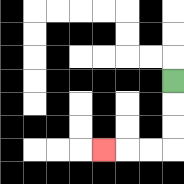{'start': '[7, 3]', 'end': '[4, 6]', 'path_directions': 'D,D,D,L,L,L', 'path_coordinates': '[[7, 3], [7, 4], [7, 5], [7, 6], [6, 6], [5, 6], [4, 6]]'}